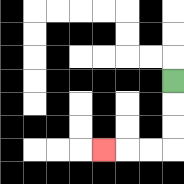{'start': '[7, 3]', 'end': '[4, 6]', 'path_directions': 'D,D,D,L,L,L', 'path_coordinates': '[[7, 3], [7, 4], [7, 5], [7, 6], [6, 6], [5, 6], [4, 6]]'}